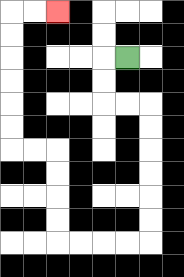{'start': '[5, 2]', 'end': '[2, 0]', 'path_directions': 'L,D,D,R,R,D,D,D,D,D,D,L,L,L,L,U,U,U,U,L,L,U,U,U,U,U,U,R,R', 'path_coordinates': '[[5, 2], [4, 2], [4, 3], [4, 4], [5, 4], [6, 4], [6, 5], [6, 6], [6, 7], [6, 8], [6, 9], [6, 10], [5, 10], [4, 10], [3, 10], [2, 10], [2, 9], [2, 8], [2, 7], [2, 6], [1, 6], [0, 6], [0, 5], [0, 4], [0, 3], [0, 2], [0, 1], [0, 0], [1, 0], [2, 0]]'}